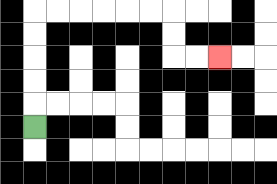{'start': '[1, 5]', 'end': '[9, 2]', 'path_directions': 'U,U,U,U,U,R,R,R,R,R,R,D,D,R,R', 'path_coordinates': '[[1, 5], [1, 4], [1, 3], [1, 2], [1, 1], [1, 0], [2, 0], [3, 0], [4, 0], [5, 0], [6, 0], [7, 0], [7, 1], [7, 2], [8, 2], [9, 2]]'}